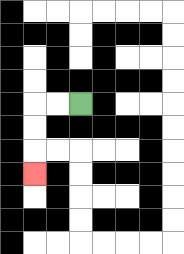{'start': '[3, 4]', 'end': '[1, 7]', 'path_directions': 'L,L,D,D,D', 'path_coordinates': '[[3, 4], [2, 4], [1, 4], [1, 5], [1, 6], [1, 7]]'}